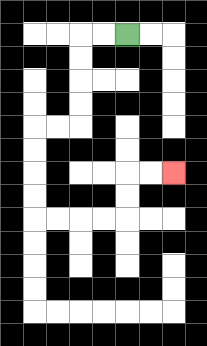{'start': '[5, 1]', 'end': '[7, 7]', 'path_directions': 'L,L,D,D,D,D,L,L,D,D,D,D,R,R,R,R,U,U,R,R', 'path_coordinates': '[[5, 1], [4, 1], [3, 1], [3, 2], [3, 3], [3, 4], [3, 5], [2, 5], [1, 5], [1, 6], [1, 7], [1, 8], [1, 9], [2, 9], [3, 9], [4, 9], [5, 9], [5, 8], [5, 7], [6, 7], [7, 7]]'}